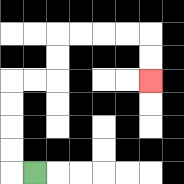{'start': '[1, 7]', 'end': '[6, 3]', 'path_directions': 'L,U,U,U,U,R,R,U,U,R,R,R,R,D,D', 'path_coordinates': '[[1, 7], [0, 7], [0, 6], [0, 5], [0, 4], [0, 3], [1, 3], [2, 3], [2, 2], [2, 1], [3, 1], [4, 1], [5, 1], [6, 1], [6, 2], [6, 3]]'}